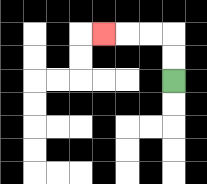{'start': '[7, 3]', 'end': '[4, 1]', 'path_directions': 'U,U,L,L,L', 'path_coordinates': '[[7, 3], [7, 2], [7, 1], [6, 1], [5, 1], [4, 1]]'}